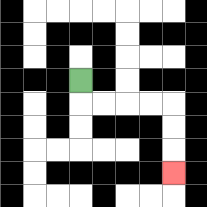{'start': '[3, 3]', 'end': '[7, 7]', 'path_directions': 'D,R,R,R,R,D,D,D', 'path_coordinates': '[[3, 3], [3, 4], [4, 4], [5, 4], [6, 4], [7, 4], [7, 5], [7, 6], [7, 7]]'}